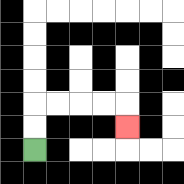{'start': '[1, 6]', 'end': '[5, 5]', 'path_directions': 'U,U,R,R,R,R,D', 'path_coordinates': '[[1, 6], [1, 5], [1, 4], [2, 4], [3, 4], [4, 4], [5, 4], [5, 5]]'}